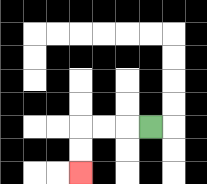{'start': '[6, 5]', 'end': '[3, 7]', 'path_directions': 'L,L,L,D,D', 'path_coordinates': '[[6, 5], [5, 5], [4, 5], [3, 5], [3, 6], [3, 7]]'}